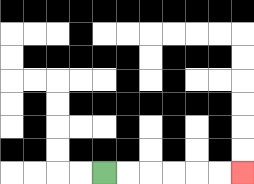{'start': '[4, 7]', 'end': '[10, 7]', 'path_directions': 'R,R,R,R,R,R', 'path_coordinates': '[[4, 7], [5, 7], [6, 7], [7, 7], [8, 7], [9, 7], [10, 7]]'}